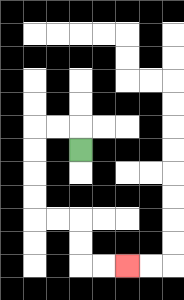{'start': '[3, 6]', 'end': '[5, 11]', 'path_directions': 'U,L,L,D,D,D,D,R,R,D,D,R,R', 'path_coordinates': '[[3, 6], [3, 5], [2, 5], [1, 5], [1, 6], [1, 7], [1, 8], [1, 9], [2, 9], [3, 9], [3, 10], [3, 11], [4, 11], [5, 11]]'}